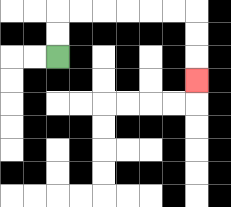{'start': '[2, 2]', 'end': '[8, 3]', 'path_directions': 'U,U,R,R,R,R,R,R,D,D,D', 'path_coordinates': '[[2, 2], [2, 1], [2, 0], [3, 0], [4, 0], [5, 0], [6, 0], [7, 0], [8, 0], [8, 1], [8, 2], [8, 3]]'}